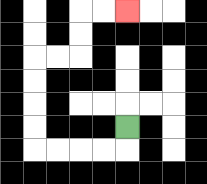{'start': '[5, 5]', 'end': '[5, 0]', 'path_directions': 'D,L,L,L,L,U,U,U,U,R,R,U,U,R,R', 'path_coordinates': '[[5, 5], [5, 6], [4, 6], [3, 6], [2, 6], [1, 6], [1, 5], [1, 4], [1, 3], [1, 2], [2, 2], [3, 2], [3, 1], [3, 0], [4, 0], [5, 0]]'}